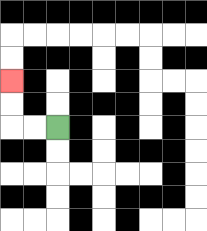{'start': '[2, 5]', 'end': '[0, 3]', 'path_directions': 'L,L,U,U', 'path_coordinates': '[[2, 5], [1, 5], [0, 5], [0, 4], [0, 3]]'}